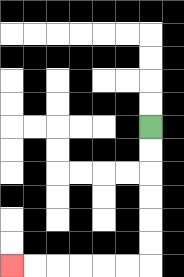{'start': '[6, 5]', 'end': '[0, 11]', 'path_directions': 'D,D,D,D,D,D,L,L,L,L,L,L', 'path_coordinates': '[[6, 5], [6, 6], [6, 7], [6, 8], [6, 9], [6, 10], [6, 11], [5, 11], [4, 11], [3, 11], [2, 11], [1, 11], [0, 11]]'}